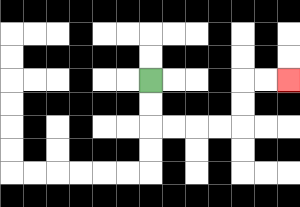{'start': '[6, 3]', 'end': '[12, 3]', 'path_directions': 'D,D,R,R,R,R,U,U,R,R', 'path_coordinates': '[[6, 3], [6, 4], [6, 5], [7, 5], [8, 5], [9, 5], [10, 5], [10, 4], [10, 3], [11, 3], [12, 3]]'}